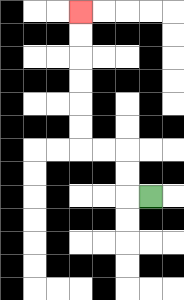{'start': '[6, 8]', 'end': '[3, 0]', 'path_directions': 'L,U,U,L,L,U,U,U,U,U,U', 'path_coordinates': '[[6, 8], [5, 8], [5, 7], [5, 6], [4, 6], [3, 6], [3, 5], [3, 4], [3, 3], [3, 2], [3, 1], [3, 0]]'}